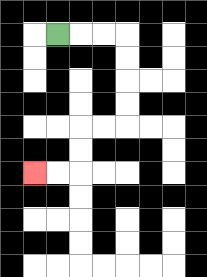{'start': '[2, 1]', 'end': '[1, 7]', 'path_directions': 'R,R,R,D,D,D,D,L,L,D,D,L,L', 'path_coordinates': '[[2, 1], [3, 1], [4, 1], [5, 1], [5, 2], [5, 3], [5, 4], [5, 5], [4, 5], [3, 5], [3, 6], [3, 7], [2, 7], [1, 7]]'}